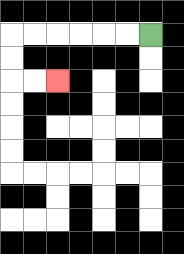{'start': '[6, 1]', 'end': '[2, 3]', 'path_directions': 'L,L,L,L,L,L,D,D,R,R', 'path_coordinates': '[[6, 1], [5, 1], [4, 1], [3, 1], [2, 1], [1, 1], [0, 1], [0, 2], [0, 3], [1, 3], [2, 3]]'}